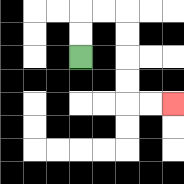{'start': '[3, 2]', 'end': '[7, 4]', 'path_directions': 'U,U,R,R,D,D,D,D,R,R', 'path_coordinates': '[[3, 2], [3, 1], [3, 0], [4, 0], [5, 0], [5, 1], [5, 2], [5, 3], [5, 4], [6, 4], [7, 4]]'}